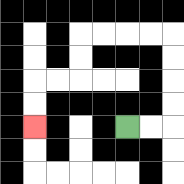{'start': '[5, 5]', 'end': '[1, 5]', 'path_directions': 'R,R,U,U,U,U,L,L,L,L,D,D,L,L,D,D', 'path_coordinates': '[[5, 5], [6, 5], [7, 5], [7, 4], [7, 3], [7, 2], [7, 1], [6, 1], [5, 1], [4, 1], [3, 1], [3, 2], [3, 3], [2, 3], [1, 3], [1, 4], [1, 5]]'}